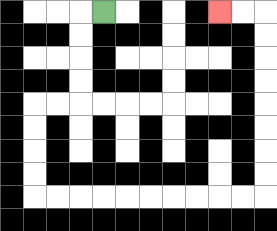{'start': '[4, 0]', 'end': '[9, 0]', 'path_directions': 'L,D,D,D,D,L,L,D,D,D,D,R,R,R,R,R,R,R,R,R,R,U,U,U,U,U,U,U,U,L,L', 'path_coordinates': '[[4, 0], [3, 0], [3, 1], [3, 2], [3, 3], [3, 4], [2, 4], [1, 4], [1, 5], [1, 6], [1, 7], [1, 8], [2, 8], [3, 8], [4, 8], [5, 8], [6, 8], [7, 8], [8, 8], [9, 8], [10, 8], [11, 8], [11, 7], [11, 6], [11, 5], [11, 4], [11, 3], [11, 2], [11, 1], [11, 0], [10, 0], [9, 0]]'}